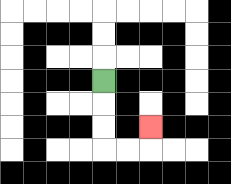{'start': '[4, 3]', 'end': '[6, 5]', 'path_directions': 'D,D,D,R,R,U', 'path_coordinates': '[[4, 3], [4, 4], [4, 5], [4, 6], [5, 6], [6, 6], [6, 5]]'}